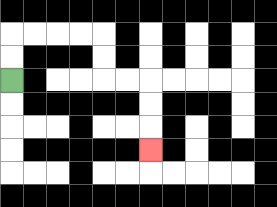{'start': '[0, 3]', 'end': '[6, 6]', 'path_directions': 'U,U,R,R,R,R,D,D,R,R,D,D,D', 'path_coordinates': '[[0, 3], [0, 2], [0, 1], [1, 1], [2, 1], [3, 1], [4, 1], [4, 2], [4, 3], [5, 3], [6, 3], [6, 4], [6, 5], [6, 6]]'}